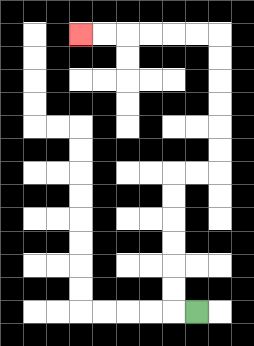{'start': '[8, 13]', 'end': '[3, 1]', 'path_directions': 'L,U,U,U,U,U,U,R,R,U,U,U,U,U,U,L,L,L,L,L,L', 'path_coordinates': '[[8, 13], [7, 13], [7, 12], [7, 11], [7, 10], [7, 9], [7, 8], [7, 7], [8, 7], [9, 7], [9, 6], [9, 5], [9, 4], [9, 3], [9, 2], [9, 1], [8, 1], [7, 1], [6, 1], [5, 1], [4, 1], [3, 1]]'}